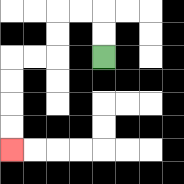{'start': '[4, 2]', 'end': '[0, 6]', 'path_directions': 'U,U,L,L,D,D,L,L,D,D,D,D', 'path_coordinates': '[[4, 2], [4, 1], [4, 0], [3, 0], [2, 0], [2, 1], [2, 2], [1, 2], [0, 2], [0, 3], [0, 4], [0, 5], [0, 6]]'}